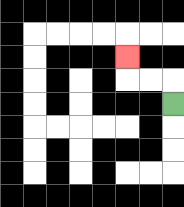{'start': '[7, 4]', 'end': '[5, 2]', 'path_directions': 'U,L,L,U', 'path_coordinates': '[[7, 4], [7, 3], [6, 3], [5, 3], [5, 2]]'}